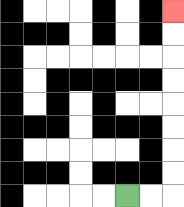{'start': '[5, 8]', 'end': '[7, 0]', 'path_directions': 'R,R,U,U,U,U,U,U,U,U', 'path_coordinates': '[[5, 8], [6, 8], [7, 8], [7, 7], [7, 6], [7, 5], [7, 4], [7, 3], [7, 2], [7, 1], [7, 0]]'}